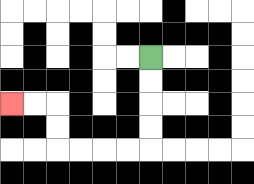{'start': '[6, 2]', 'end': '[0, 4]', 'path_directions': 'D,D,D,D,L,L,L,L,U,U,L,L', 'path_coordinates': '[[6, 2], [6, 3], [6, 4], [6, 5], [6, 6], [5, 6], [4, 6], [3, 6], [2, 6], [2, 5], [2, 4], [1, 4], [0, 4]]'}